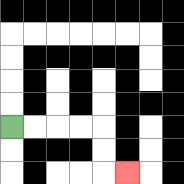{'start': '[0, 5]', 'end': '[5, 7]', 'path_directions': 'R,R,R,R,D,D,R', 'path_coordinates': '[[0, 5], [1, 5], [2, 5], [3, 5], [4, 5], [4, 6], [4, 7], [5, 7]]'}